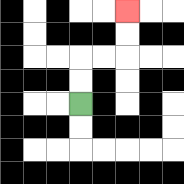{'start': '[3, 4]', 'end': '[5, 0]', 'path_directions': 'U,U,R,R,U,U', 'path_coordinates': '[[3, 4], [3, 3], [3, 2], [4, 2], [5, 2], [5, 1], [5, 0]]'}